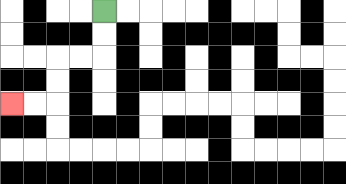{'start': '[4, 0]', 'end': '[0, 4]', 'path_directions': 'D,D,L,L,D,D,L,L', 'path_coordinates': '[[4, 0], [4, 1], [4, 2], [3, 2], [2, 2], [2, 3], [2, 4], [1, 4], [0, 4]]'}